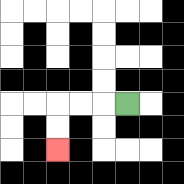{'start': '[5, 4]', 'end': '[2, 6]', 'path_directions': 'L,L,L,D,D', 'path_coordinates': '[[5, 4], [4, 4], [3, 4], [2, 4], [2, 5], [2, 6]]'}